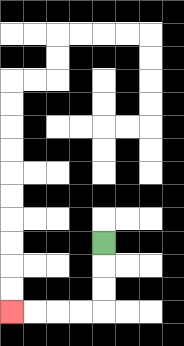{'start': '[4, 10]', 'end': '[0, 13]', 'path_directions': 'D,D,D,L,L,L,L', 'path_coordinates': '[[4, 10], [4, 11], [4, 12], [4, 13], [3, 13], [2, 13], [1, 13], [0, 13]]'}